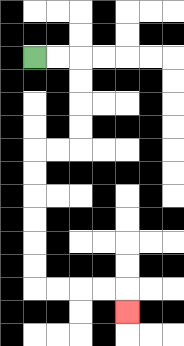{'start': '[1, 2]', 'end': '[5, 13]', 'path_directions': 'R,R,D,D,D,D,L,L,D,D,D,D,D,D,R,R,R,R,D', 'path_coordinates': '[[1, 2], [2, 2], [3, 2], [3, 3], [3, 4], [3, 5], [3, 6], [2, 6], [1, 6], [1, 7], [1, 8], [1, 9], [1, 10], [1, 11], [1, 12], [2, 12], [3, 12], [4, 12], [5, 12], [5, 13]]'}